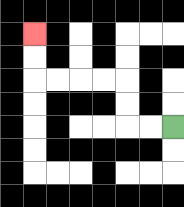{'start': '[7, 5]', 'end': '[1, 1]', 'path_directions': 'L,L,U,U,L,L,L,L,U,U', 'path_coordinates': '[[7, 5], [6, 5], [5, 5], [5, 4], [5, 3], [4, 3], [3, 3], [2, 3], [1, 3], [1, 2], [1, 1]]'}